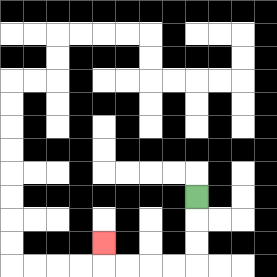{'start': '[8, 8]', 'end': '[4, 10]', 'path_directions': 'D,D,D,L,L,L,L,U', 'path_coordinates': '[[8, 8], [8, 9], [8, 10], [8, 11], [7, 11], [6, 11], [5, 11], [4, 11], [4, 10]]'}